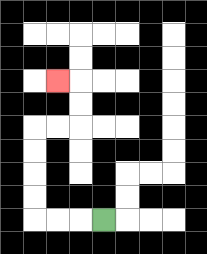{'start': '[4, 9]', 'end': '[2, 3]', 'path_directions': 'L,L,L,U,U,U,U,R,R,U,U,L', 'path_coordinates': '[[4, 9], [3, 9], [2, 9], [1, 9], [1, 8], [1, 7], [1, 6], [1, 5], [2, 5], [3, 5], [3, 4], [3, 3], [2, 3]]'}